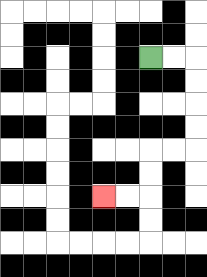{'start': '[6, 2]', 'end': '[4, 8]', 'path_directions': 'R,R,D,D,D,D,L,L,D,D,L,L', 'path_coordinates': '[[6, 2], [7, 2], [8, 2], [8, 3], [8, 4], [8, 5], [8, 6], [7, 6], [6, 6], [6, 7], [6, 8], [5, 8], [4, 8]]'}